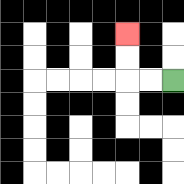{'start': '[7, 3]', 'end': '[5, 1]', 'path_directions': 'L,L,U,U', 'path_coordinates': '[[7, 3], [6, 3], [5, 3], [5, 2], [5, 1]]'}